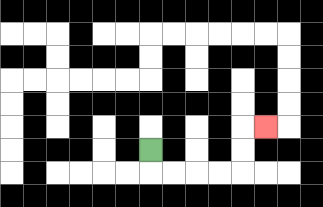{'start': '[6, 6]', 'end': '[11, 5]', 'path_directions': 'D,R,R,R,R,U,U,R', 'path_coordinates': '[[6, 6], [6, 7], [7, 7], [8, 7], [9, 7], [10, 7], [10, 6], [10, 5], [11, 5]]'}